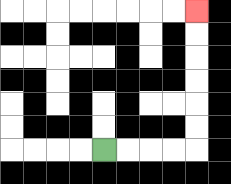{'start': '[4, 6]', 'end': '[8, 0]', 'path_directions': 'R,R,R,R,U,U,U,U,U,U', 'path_coordinates': '[[4, 6], [5, 6], [6, 6], [7, 6], [8, 6], [8, 5], [8, 4], [8, 3], [8, 2], [8, 1], [8, 0]]'}